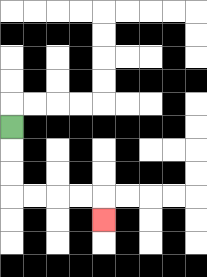{'start': '[0, 5]', 'end': '[4, 9]', 'path_directions': 'D,D,D,R,R,R,R,D', 'path_coordinates': '[[0, 5], [0, 6], [0, 7], [0, 8], [1, 8], [2, 8], [3, 8], [4, 8], [4, 9]]'}